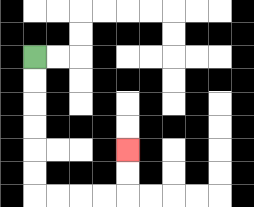{'start': '[1, 2]', 'end': '[5, 6]', 'path_directions': 'D,D,D,D,D,D,R,R,R,R,U,U', 'path_coordinates': '[[1, 2], [1, 3], [1, 4], [1, 5], [1, 6], [1, 7], [1, 8], [2, 8], [3, 8], [4, 8], [5, 8], [5, 7], [5, 6]]'}